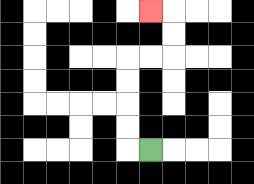{'start': '[6, 6]', 'end': '[6, 0]', 'path_directions': 'L,U,U,U,U,R,R,U,U,L', 'path_coordinates': '[[6, 6], [5, 6], [5, 5], [5, 4], [5, 3], [5, 2], [6, 2], [7, 2], [7, 1], [7, 0], [6, 0]]'}